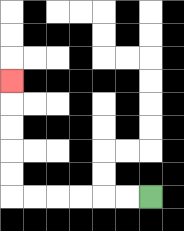{'start': '[6, 8]', 'end': '[0, 3]', 'path_directions': 'L,L,L,L,L,L,U,U,U,U,U', 'path_coordinates': '[[6, 8], [5, 8], [4, 8], [3, 8], [2, 8], [1, 8], [0, 8], [0, 7], [0, 6], [0, 5], [0, 4], [0, 3]]'}